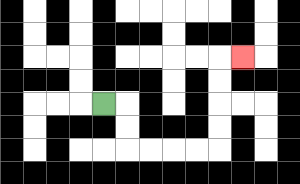{'start': '[4, 4]', 'end': '[10, 2]', 'path_directions': 'R,D,D,R,R,R,R,U,U,U,U,R', 'path_coordinates': '[[4, 4], [5, 4], [5, 5], [5, 6], [6, 6], [7, 6], [8, 6], [9, 6], [9, 5], [9, 4], [9, 3], [9, 2], [10, 2]]'}